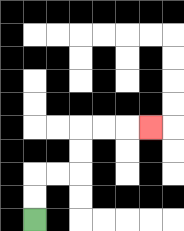{'start': '[1, 9]', 'end': '[6, 5]', 'path_directions': 'U,U,R,R,U,U,R,R,R', 'path_coordinates': '[[1, 9], [1, 8], [1, 7], [2, 7], [3, 7], [3, 6], [3, 5], [4, 5], [5, 5], [6, 5]]'}